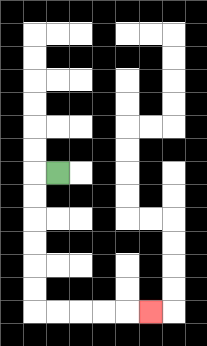{'start': '[2, 7]', 'end': '[6, 13]', 'path_directions': 'L,D,D,D,D,D,D,R,R,R,R,R', 'path_coordinates': '[[2, 7], [1, 7], [1, 8], [1, 9], [1, 10], [1, 11], [1, 12], [1, 13], [2, 13], [3, 13], [4, 13], [5, 13], [6, 13]]'}